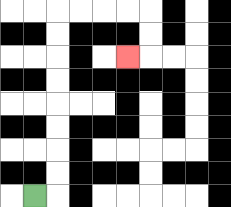{'start': '[1, 8]', 'end': '[5, 2]', 'path_directions': 'R,U,U,U,U,U,U,U,U,R,R,R,R,D,D,L', 'path_coordinates': '[[1, 8], [2, 8], [2, 7], [2, 6], [2, 5], [2, 4], [2, 3], [2, 2], [2, 1], [2, 0], [3, 0], [4, 0], [5, 0], [6, 0], [6, 1], [6, 2], [5, 2]]'}